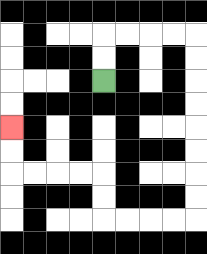{'start': '[4, 3]', 'end': '[0, 5]', 'path_directions': 'U,U,R,R,R,R,D,D,D,D,D,D,D,D,L,L,L,L,U,U,L,L,L,L,U,U', 'path_coordinates': '[[4, 3], [4, 2], [4, 1], [5, 1], [6, 1], [7, 1], [8, 1], [8, 2], [8, 3], [8, 4], [8, 5], [8, 6], [8, 7], [8, 8], [8, 9], [7, 9], [6, 9], [5, 9], [4, 9], [4, 8], [4, 7], [3, 7], [2, 7], [1, 7], [0, 7], [0, 6], [0, 5]]'}